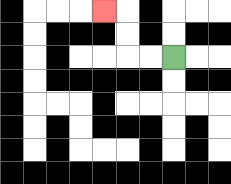{'start': '[7, 2]', 'end': '[4, 0]', 'path_directions': 'L,L,U,U,L', 'path_coordinates': '[[7, 2], [6, 2], [5, 2], [5, 1], [5, 0], [4, 0]]'}